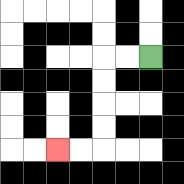{'start': '[6, 2]', 'end': '[2, 6]', 'path_directions': 'L,L,D,D,D,D,L,L', 'path_coordinates': '[[6, 2], [5, 2], [4, 2], [4, 3], [4, 4], [4, 5], [4, 6], [3, 6], [2, 6]]'}